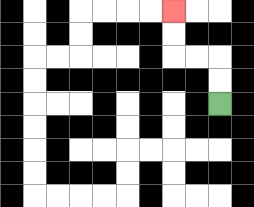{'start': '[9, 4]', 'end': '[7, 0]', 'path_directions': 'U,U,L,L,U,U', 'path_coordinates': '[[9, 4], [9, 3], [9, 2], [8, 2], [7, 2], [7, 1], [7, 0]]'}